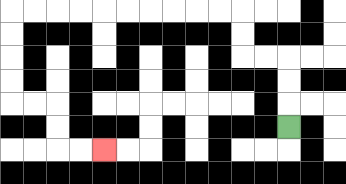{'start': '[12, 5]', 'end': '[4, 6]', 'path_directions': 'U,U,U,L,L,U,U,L,L,L,L,L,L,L,L,L,L,D,D,D,D,R,R,D,D,R,R', 'path_coordinates': '[[12, 5], [12, 4], [12, 3], [12, 2], [11, 2], [10, 2], [10, 1], [10, 0], [9, 0], [8, 0], [7, 0], [6, 0], [5, 0], [4, 0], [3, 0], [2, 0], [1, 0], [0, 0], [0, 1], [0, 2], [0, 3], [0, 4], [1, 4], [2, 4], [2, 5], [2, 6], [3, 6], [4, 6]]'}